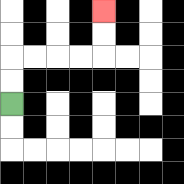{'start': '[0, 4]', 'end': '[4, 0]', 'path_directions': 'U,U,R,R,R,R,U,U', 'path_coordinates': '[[0, 4], [0, 3], [0, 2], [1, 2], [2, 2], [3, 2], [4, 2], [4, 1], [4, 0]]'}